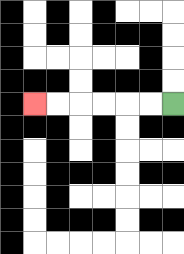{'start': '[7, 4]', 'end': '[1, 4]', 'path_directions': 'L,L,L,L,L,L', 'path_coordinates': '[[7, 4], [6, 4], [5, 4], [4, 4], [3, 4], [2, 4], [1, 4]]'}